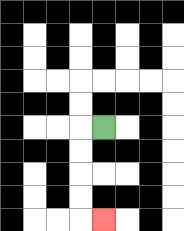{'start': '[4, 5]', 'end': '[4, 9]', 'path_directions': 'L,D,D,D,D,R', 'path_coordinates': '[[4, 5], [3, 5], [3, 6], [3, 7], [3, 8], [3, 9], [4, 9]]'}